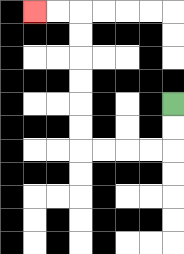{'start': '[7, 4]', 'end': '[1, 0]', 'path_directions': 'D,D,L,L,L,L,U,U,U,U,U,U,L,L', 'path_coordinates': '[[7, 4], [7, 5], [7, 6], [6, 6], [5, 6], [4, 6], [3, 6], [3, 5], [3, 4], [3, 3], [3, 2], [3, 1], [3, 0], [2, 0], [1, 0]]'}